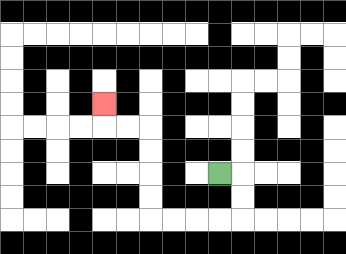{'start': '[9, 7]', 'end': '[4, 4]', 'path_directions': 'R,D,D,L,L,L,L,U,U,U,U,L,L,U', 'path_coordinates': '[[9, 7], [10, 7], [10, 8], [10, 9], [9, 9], [8, 9], [7, 9], [6, 9], [6, 8], [6, 7], [6, 6], [6, 5], [5, 5], [4, 5], [4, 4]]'}